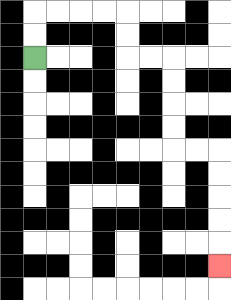{'start': '[1, 2]', 'end': '[9, 11]', 'path_directions': 'U,U,R,R,R,R,D,D,R,R,D,D,D,D,R,R,D,D,D,D,D', 'path_coordinates': '[[1, 2], [1, 1], [1, 0], [2, 0], [3, 0], [4, 0], [5, 0], [5, 1], [5, 2], [6, 2], [7, 2], [7, 3], [7, 4], [7, 5], [7, 6], [8, 6], [9, 6], [9, 7], [9, 8], [9, 9], [9, 10], [9, 11]]'}